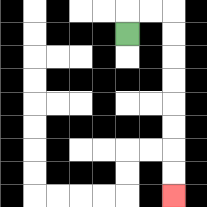{'start': '[5, 1]', 'end': '[7, 8]', 'path_directions': 'U,R,R,D,D,D,D,D,D,D,D', 'path_coordinates': '[[5, 1], [5, 0], [6, 0], [7, 0], [7, 1], [7, 2], [7, 3], [7, 4], [7, 5], [7, 6], [7, 7], [7, 8]]'}